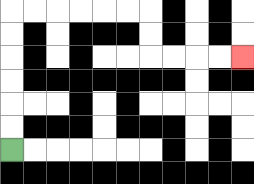{'start': '[0, 6]', 'end': '[10, 2]', 'path_directions': 'U,U,U,U,U,U,R,R,R,R,R,R,D,D,R,R,R,R', 'path_coordinates': '[[0, 6], [0, 5], [0, 4], [0, 3], [0, 2], [0, 1], [0, 0], [1, 0], [2, 0], [3, 0], [4, 0], [5, 0], [6, 0], [6, 1], [6, 2], [7, 2], [8, 2], [9, 2], [10, 2]]'}